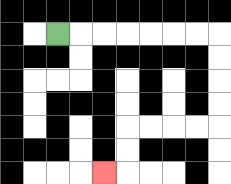{'start': '[2, 1]', 'end': '[4, 7]', 'path_directions': 'R,R,R,R,R,R,R,D,D,D,D,L,L,L,L,D,D,L', 'path_coordinates': '[[2, 1], [3, 1], [4, 1], [5, 1], [6, 1], [7, 1], [8, 1], [9, 1], [9, 2], [9, 3], [9, 4], [9, 5], [8, 5], [7, 5], [6, 5], [5, 5], [5, 6], [5, 7], [4, 7]]'}